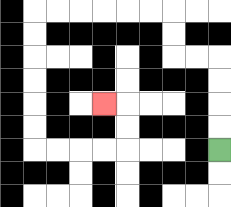{'start': '[9, 6]', 'end': '[4, 4]', 'path_directions': 'U,U,U,U,L,L,U,U,L,L,L,L,L,L,D,D,D,D,D,D,R,R,R,R,U,U,L', 'path_coordinates': '[[9, 6], [9, 5], [9, 4], [9, 3], [9, 2], [8, 2], [7, 2], [7, 1], [7, 0], [6, 0], [5, 0], [4, 0], [3, 0], [2, 0], [1, 0], [1, 1], [1, 2], [1, 3], [1, 4], [1, 5], [1, 6], [2, 6], [3, 6], [4, 6], [5, 6], [5, 5], [5, 4], [4, 4]]'}